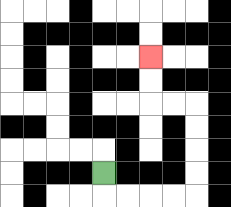{'start': '[4, 7]', 'end': '[6, 2]', 'path_directions': 'D,R,R,R,R,U,U,U,U,L,L,U,U', 'path_coordinates': '[[4, 7], [4, 8], [5, 8], [6, 8], [7, 8], [8, 8], [8, 7], [8, 6], [8, 5], [8, 4], [7, 4], [6, 4], [6, 3], [6, 2]]'}